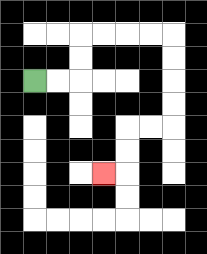{'start': '[1, 3]', 'end': '[4, 7]', 'path_directions': 'R,R,U,U,R,R,R,R,D,D,D,D,L,L,D,D,L', 'path_coordinates': '[[1, 3], [2, 3], [3, 3], [3, 2], [3, 1], [4, 1], [5, 1], [6, 1], [7, 1], [7, 2], [7, 3], [7, 4], [7, 5], [6, 5], [5, 5], [5, 6], [5, 7], [4, 7]]'}